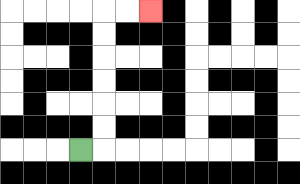{'start': '[3, 6]', 'end': '[6, 0]', 'path_directions': 'R,U,U,U,U,U,U,R,R', 'path_coordinates': '[[3, 6], [4, 6], [4, 5], [4, 4], [4, 3], [4, 2], [4, 1], [4, 0], [5, 0], [6, 0]]'}